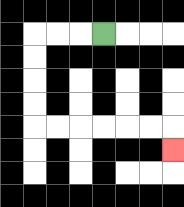{'start': '[4, 1]', 'end': '[7, 6]', 'path_directions': 'L,L,L,D,D,D,D,R,R,R,R,R,R,D', 'path_coordinates': '[[4, 1], [3, 1], [2, 1], [1, 1], [1, 2], [1, 3], [1, 4], [1, 5], [2, 5], [3, 5], [4, 5], [5, 5], [6, 5], [7, 5], [7, 6]]'}